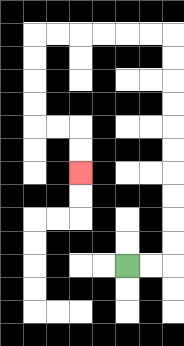{'start': '[5, 11]', 'end': '[3, 7]', 'path_directions': 'R,R,U,U,U,U,U,U,U,U,U,U,L,L,L,L,L,L,D,D,D,D,R,R,D,D', 'path_coordinates': '[[5, 11], [6, 11], [7, 11], [7, 10], [7, 9], [7, 8], [7, 7], [7, 6], [7, 5], [7, 4], [7, 3], [7, 2], [7, 1], [6, 1], [5, 1], [4, 1], [3, 1], [2, 1], [1, 1], [1, 2], [1, 3], [1, 4], [1, 5], [2, 5], [3, 5], [3, 6], [3, 7]]'}